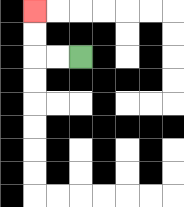{'start': '[3, 2]', 'end': '[1, 0]', 'path_directions': 'L,L,U,U', 'path_coordinates': '[[3, 2], [2, 2], [1, 2], [1, 1], [1, 0]]'}